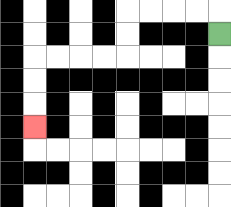{'start': '[9, 1]', 'end': '[1, 5]', 'path_directions': 'U,L,L,L,L,D,D,L,L,L,L,D,D,D', 'path_coordinates': '[[9, 1], [9, 0], [8, 0], [7, 0], [6, 0], [5, 0], [5, 1], [5, 2], [4, 2], [3, 2], [2, 2], [1, 2], [1, 3], [1, 4], [1, 5]]'}